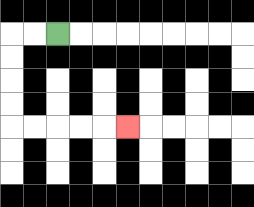{'start': '[2, 1]', 'end': '[5, 5]', 'path_directions': 'L,L,D,D,D,D,R,R,R,R,R', 'path_coordinates': '[[2, 1], [1, 1], [0, 1], [0, 2], [0, 3], [0, 4], [0, 5], [1, 5], [2, 5], [3, 5], [4, 5], [5, 5]]'}